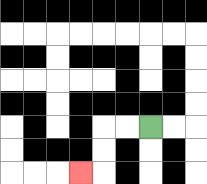{'start': '[6, 5]', 'end': '[3, 7]', 'path_directions': 'L,L,D,D,L', 'path_coordinates': '[[6, 5], [5, 5], [4, 5], [4, 6], [4, 7], [3, 7]]'}